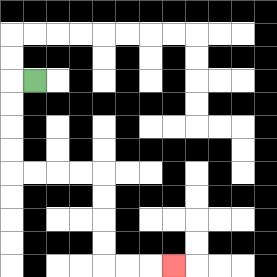{'start': '[1, 3]', 'end': '[7, 11]', 'path_directions': 'L,D,D,D,D,R,R,R,R,D,D,D,D,R,R,R', 'path_coordinates': '[[1, 3], [0, 3], [0, 4], [0, 5], [0, 6], [0, 7], [1, 7], [2, 7], [3, 7], [4, 7], [4, 8], [4, 9], [4, 10], [4, 11], [5, 11], [6, 11], [7, 11]]'}